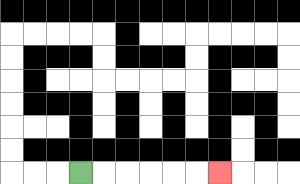{'start': '[3, 7]', 'end': '[9, 7]', 'path_directions': 'R,R,R,R,R,R', 'path_coordinates': '[[3, 7], [4, 7], [5, 7], [6, 7], [7, 7], [8, 7], [9, 7]]'}